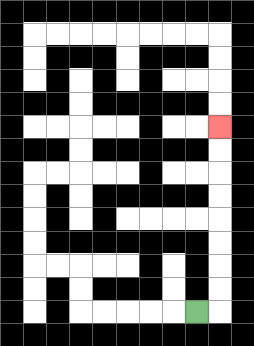{'start': '[8, 13]', 'end': '[9, 5]', 'path_directions': 'R,U,U,U,U,U,U,U,U', 'path_coordinates': '[[8, 13], [9, 13], [9, 12], [9, 11], [9, 10], [9, 9], [9, 8], [9, 7], [9, 6], [9, 5]]'}